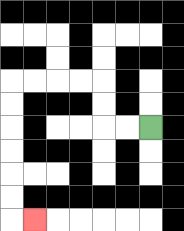{'start': '[6, 5]', 'end': '[1, 9]', 'path_directions': 'L,L,U,U,L,L,L,L,D,D,D,D,D,D,R', 'path_coordinates': '[[6, 5], [5, 5], [4, 5], [4, 4], [4, 3], [3, 3], [2, 3], [1, 3], [0, 3], [0, 4], [0, 5], [0, 6], [0, 7], [0, 8], [0, 9], [1, 9]]'}